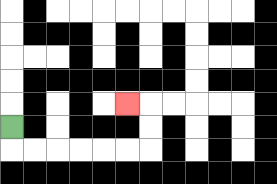{'start': '[0, 5]', 'end': '[5, 4]', 'path_directions': 'D,R,R,R,R,R,R,U,U,L', 'path_coordinates': '[[0, 5], [0, 6], [1, 6], [2, 6], [3, 6], [4, 6], [5, 6], [6, 6], [6, 5], [6, 4], [5, 4]]'}